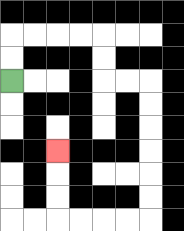{'start': '[0, 3]', 'end': '[2, 6]', 'path_directions': 'U,U,R,R,R,R,D,D,R,R,D,D,D,D,D,D,L,L,L,L,U,U,U', 'path_coordinates': '[[0, 3], [0, 2], [0, 1], [1, 1], [2, 1], [3, 1], [4, 1], [4, 2], [4, 3], [5, 3], [6, 3], [6, 4], [6, 5], [6, 6], [6, 7], [6, 8], [6, 9], [5, 9], [4, 9], [3, 9], [2, 9], [2, 8], [2, 7], [2, 6]]'}